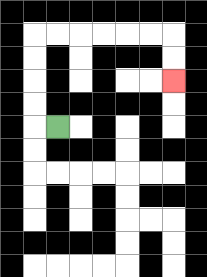{'start': '[2, 5]', 'end': '[7, 3]', 'path_directions': 'L,U,U,U,U,R,R,R,R,R,R,D,D', 'path_coordinates': '[[2, 5], [1, 5], [1, 4], [1, 3], [1, 2], [1, 1], [2, 1], [3, 1], [4, 1], [5, 1], [6, 1], [7, 1], [7, 2], [7, 3]]'}